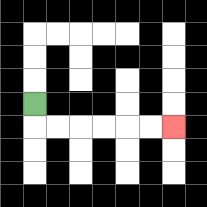{'start': '[1, 4]', 'end': '[7, 5]', 'path_directions': 'D,R,R,R,R,R,R', 'path_coordinates': '[[1, 4], [1, 5], [2, 5], [3, 5], [4, 5], [5, 5], [6, 5], [7, 5]]'}